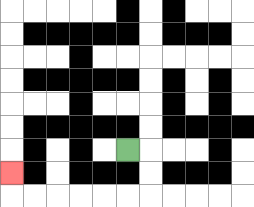{'start': '[5, 6]', 'end': '[0, 7]', 'path_directions': 'R,D,D,L,L,L,L,L,L,U', 'path_coordinates': '[[5, 6], [6, 6], [6, 7], [6, 8], [5, 8], [4, 8], [3, 8], [2, 8], [1, 8], [0, 8], [0, 7]]'}